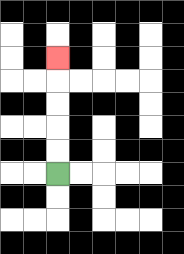{'start': '[2, 7]', 'end': '[2, 2]', 'path_directions': 'U,U,U,U,U', 'path_coordinates': '[[2, 7], [2, 6], [2, 5], [2, 4], [2, 3], [2, 2]]'}